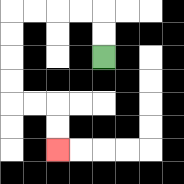{'start': '[4, 2]', 'end': '[2, 6]', 'path_directions': 'U,U,L,L,L,L,D,D,D,D,R,R,D,D', 'path_coordinates': '[[4, 2], [4, 1], [4, 0], [3, 0], [2, 0], [1, 0], [0, 0], [0, 1], [0, 2], [0, 3], [0, 4], [1, 4], [2, 4], [2, 5], [2, 6]]'}